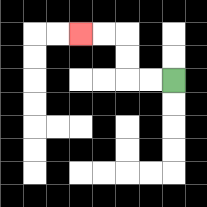{'start': '[7, 3]', 'end': '[3, 1]', 'path_directions': 'L,L,U,U,L,L', 'path_coordinates': '[[7, 3], [6, 3], [5, 3], [5, 2], [5, 1], [4, 1], [3, 1]]'}